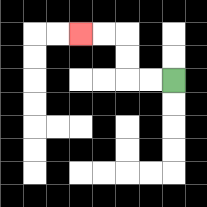{'start': '[7, 3]', 'end': '[3, 1]', 'path_directions': 'L,L,U,U,L,L', 'path_coordinates': '[[7, 3], [6, 3], [5, 3], [5, 2], [5, 1], [4, 1], [3, 1]]'}